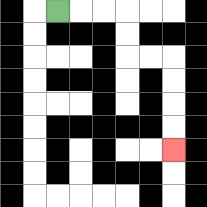{'start': '[2, 0]', 'end': '[7, 6]', 'path_directions': 'R,R,R,D,D,R,R,D,D,D,D', 'path_coordinates': '[[2, 0], [3, 0], [4, 0], [5, 0], [5, 1], [5, 2], [6, 2], [7, 2], [7, 3], [7, 4], [7, 5], [7, 6]]'}